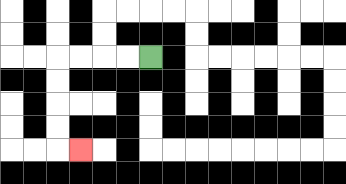{'start': '[6, 2]', 'end': '[3, 6]', 'path_directions': 'L,L,L,L,D,D,D,D,R', 'path_coordinates': '[[6, 2], [5, 2], [4, 2], [3, 2], [2, 2], [2, 3], [2, 4], [2, 5], [2, 6], [3, 6]]'}